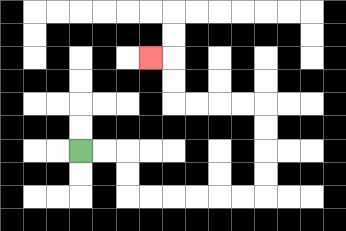{'start': '[3, 6]', 'end': '[6, 2]', 'path_directions': 'R,R,D,D,R,R,R,R,R,R,U,U,U,U,L,L,L,L,U,U,L', 'path_coordinates': '[[3, 6], [4, 6], [5, 6], [5, 7], [5, 8], [6, 8], [7, 8], [8, 8], [9, 8], [10, 8], [11, 8], [11, 7], [11, 6], [11, 5], [11, 4], [10, 4], [9, 4], [8, 4], [7, 4], [7, 3], [7, 2], [6, 2]]'}